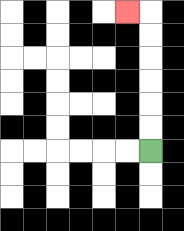{'start': '[6, 6]', 'end': '[5, 0]', 'path_directions': 'U,U,U,U,U,U,L', 'path_coordinates': '[[6, 6], [6, 5], [6, 4], [6, 3], [6, 2], [6, 1], [6, 0], [5, 0]]'}